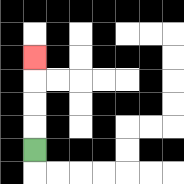{'start': '[1, 6]', 'end': '[1, 2]', 'path_directions': 'U,U,U,U', 'path_coordinates': '[[1, 6], [1, 5], [1, 4], [1, 3], [1, 2]]'}